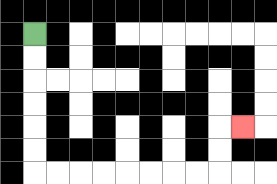{'start': '[1, 1]', 'end': '[10, 5]', 'path_directions': 'D,D,D,D,D,D,R,R,R,R,R,R,R,R,U,U,R', 'path_coordinates': '[[1, 1], [1, 2], [1, 3], [1, 4], [1, 5], [1, 6], [1, 7], [2, 7], [3, 7], [4, 7], [5, 7], [6, 7], [7, 7], [8, 7], [9, 7], [9, 6], [9, 5], [10, 5]]'}